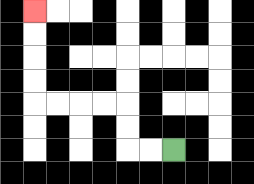{'start': '[7, 6]', 'end': '[1, 0]', 'path_directions': 'L,L,U,U,L,L,L,L,U,U,U,U', 'path_coordinates': '[[7, 6], [6, 6], [5, 6], [5, 5], [5, 4], [4, 4], [3, 4], [2, 4], [1, 4], [1, 3], [1, 2], [1, 1], [1, 0]]'}